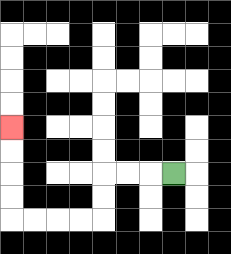{'start': '[7, 7]', 'end': '[0, 5]', 'path_directions': 'L,L,L,D,D,L,L,L,L,U,U,U,U', 'path_coordinates': '[[7, 7], [6, 7], [5, 7], [4, 7], [4, 8], [4, 9], [3, 9], [2, 9], [1, 9], [0, 9], [0, 8], [0, 7], [0, 6], [0, 5]]'}